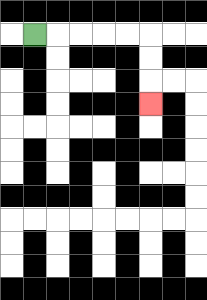{'start': '[1, 1]', 'end': '[6, 4]', 'path_directions': 'R,R,R,R,R,D,D,D', 'path_coordinates': '[[1, 1], [2, 1], [3, 1], [4, 1], [5, 1], [6, 1], [6, 2], [6, 3], [6, 4]]'}